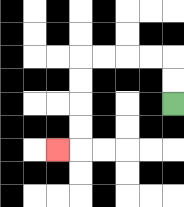{'start': '[7, 4]', 'end': '[2, 6]', 'path_directions': 'U,U,L,L,L,L,D,D,D,D,L', 'path_coordinates': '[[7, 4], [7, 3], [7, 2], [6, 2], [5, 2], [4, 2], [3, 2], [3, 3], [3, 4], [3, 5], [3, 6], [2, 6]]'}